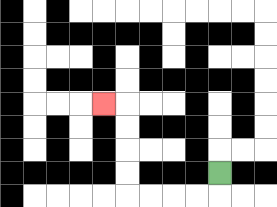{'start': '[9, 7]', 'end': '[4, 4]', 'path_directions': 'D,L,L,L,L,U,U,U,U,L', 'path_coordinates': '[[9, 7], [9, 8], [8, 8], [7, 8], [6, 8], [5, 8], [5, 7], [5, 6], [5, 5], [5, 4], [4, 4]]'}